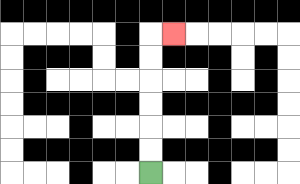{'start': '[6, 7]', 'end': '[7, 1]', 'path_directions': 'U,U,U,U,U,U,R', 'path_coordinates': '[[6, 7], [6, 6], [6, 5], [6, 4], [6, 3], [6, 2], [6, 1], [7, 1]]'}